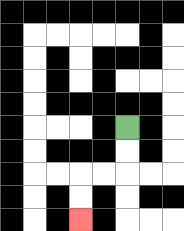{'start': '[5, 5]', 'end': '[3, 9]', 'path_directions': 'D,D,L,L,D,D', 'path_coordinates': '[[5, 5], [5, 6], [5, 7], [4, 7], [3, 7], [3, 8], [3, 9]]'}